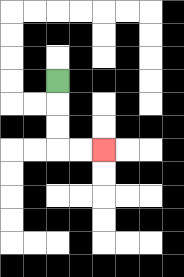{'start': '[2, 3]', 'end': '[4, 6]', 'path_directions': 'D,D,D,R,R', 'path_coordinates': '[[2, 3], [2, 4], [2, 5], [2, 6], [3, 6], [4, 6]]'}